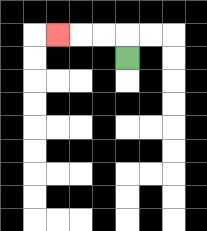{'start': '[5, 2]', 'end': '[2, 1]', 'path_directions': 'U,L,L,L', 'path_coordinates': '[[5, 2], [5, 1], [4, 1], [3, 1], [2, 1]]'}